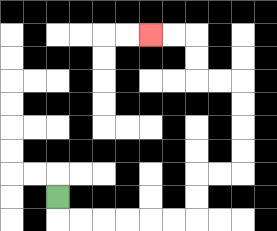{'start': '[2, 8]', 'end': '[6, 1]', 'path_directions': 'D,R,R,R,R,R,R,U,U,R,R,U,U,U,U,L,L,U,U,L,L', 'path_coordinates': '[[2, 8], [2, 9], [3, 9], [4, 9], [5, 9], [6, 9], [7, 9], [8, 9], [8, 8], [8, 7], [9, 7], [10, 7], [10, 6], [10, 5], [10, 4], [10, 3], [9, 3], [8, 3], [8, 2], [8, 1], [7, 1], [6, 1]]'}